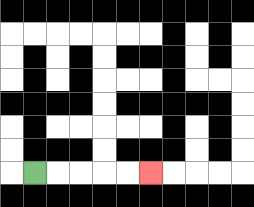{'start': '[1, 7]', 'end': '[6, 7]', 'path_directions': 'R,R,R,R,R', 'path_coordinates': '[[1, 7], [2, 7], [3, 7], [4, 7], [5, 7], [6, 7]]'}